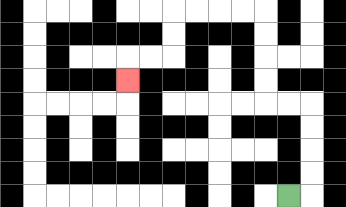{'start': '[12, 8]', 'end': '[5, 3]', 'path_directions': 'R,U,U,U,U,L,L,U,U,U,U,L,L,L,L,D,D,L,L,D', 'path_coordinates': '[[12, 8], [13, 8], [13, 7], [13, 6], [13, 5], [13, 4], [12, 4], [11, 4], [11, 3], [11, 2], [11, 1], [11, 0], [10, 0], [9, 0], [8, 0], [7, 0], [7, 1], [7, 2], [6, 2], [5, 2], [5, 3]]'}